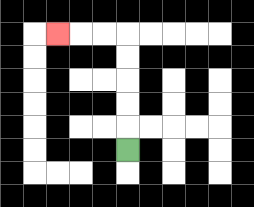{'start': '[5, 6]', 'end': '[2, 1]', 'path_directions': 'U,U,U,U,U,L,L,L', 'path_coordinates': '[[5, 6], [5, 5], [5, 4], [5, 3], [5, 2], [5, 1], [4, 1], [3, 1], [2, 1]]'}